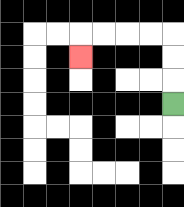{'start': '[7, 4]', 'end': '[3, 2]', 'path_directions': 'U,U,U,L,L,L,L,D', 'path_coordinates': '[[7, 4], [7, 3], [7, 2], [7, 1], [6, 1], [5, 1], [4, 1], [3, 1], [3, 2]]'}